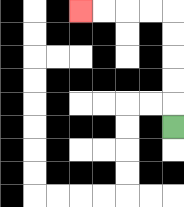{'start': '[7, 5]', 'end': '[3, 0]', 'path_directions': 'U,U,U,U,U,L,L,L,L', 'path_coordinates': '[[7, 5], [7, 4], [7, 3], [7, 2], [7, 1], [7, 0], [6, 0], [5, 0], [4, 0], [3, 0]]'}